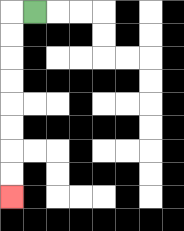{'start': '[1, 0]', 'end': '[0, 8]', 'path_directions': 'L,D,D,D,D,D,D,D,D', 'path_coordinates': '[[1, 0], [0, 0], [0, 1], [0, 2], [0, 3], [0, 4], [0, 5], [0, 6], [0, 7], [0, 8]]'}